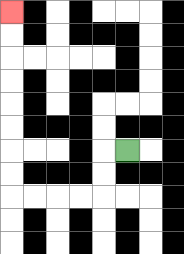{'start': '[5, 6]', 'end': '[0, 0]', 'path_directions': 'L,D,D,L,L,L,L,U,U,U,U,U,U,U,U', 'path_coordinates': '[[5, 6], [4, 6], [4, 7], [4, 8], [3, 8], [2, 8], [1, 8], [0, 8], [0, 7], [0, 6], [0, 5], [0, 4], [0, 3], [0, 2], [0, 1], [0, 0]]'}